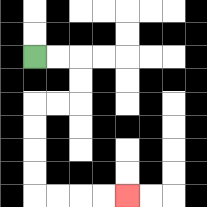{'start': '[1, 2]', 'end': '[5, 8]', 'path_directions': 'R,R,D,D,L,L,D,D,D,D,R,R,R,R', 'path_coordinates': '[[1, 2], [2, 2], [3, 2], [3, 3], [3, 4], [2, 4], [1, 4], [1, 5], [1, 6], [1, 7], [1, 8], [2, 8], [3, 8], [4, 8], [5, 8]]'}